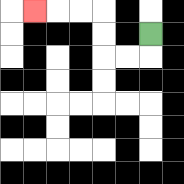{'start': '[6, 1]', 'end': '[1, 0]', 'path_directions': 'D,L,L,U,U,L,L,L', 'path_coordinates': '[[6, 1], [6, 2], [5, 2], [4, 2], [4, 1], [4, 0], [3, 0], [2, 0], [1, 0]]'}